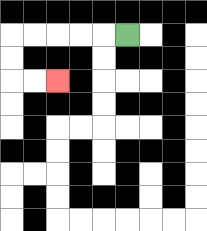{'start': '[5, 1]', 'end': '[2, 3]', 'path_directions': 'L,L,L,L,L,D,D,R,R', 'path_coordinates': '[[5, 1], [4, 1], [3, 1], [2, 1], [1, 1], [0, 1], [0, 2], [0, 3], [1, 3], [2, 3]]'}